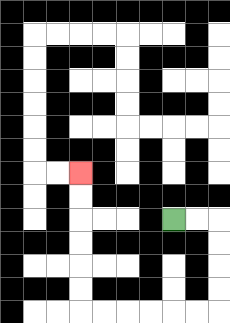{'start': '[7, 9]', 'end': '[3, 7]', 'path_directions': 'R,R,D,D,D,D,L,L,L,L,L,L,U,U,U,U,U,U', 'path_coordinates': '[[7, 9], [8, 9], [9, 9], [9, 10], [9, 11], [9, 12], [9, 13], [8, 13], [7, 13], [6, 13], [5, 13], [4, 13], [3, 13], [3, 12], [3, 11], [3, 10], [3, 9], [3, 8], [3, 7]]'}